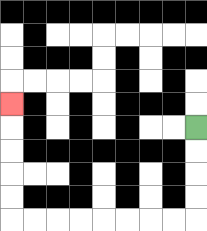{'start': '[8, 5]', 'end': '[0, 4]', 'path_directions': 'D,D,D,D,L,L,L,L,L,L,L,L,U,U,U,U,U', 'path_coordinates': '[[8, 5], [8, 6], [8, 7], [8, 8], [8, 9], [7, 9], [6, 9], [5, 9], [4, 9], [3, 9], [2, 9], [1, 9], [0, 9], [0, 8], [0, 7], [0, 6], [0, 5], [0, 4]]'}